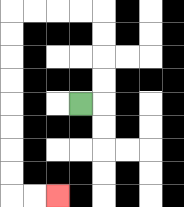{'start': '[3, 4]', 'end': '[2, 8]', 'path_directions': 'R,U,U,U,U,L,L,L,L,D,D,D,D,D,D,D,D,R,R', 'path_coordinates': '[[3, 4], [4, 4], [4, 3], [4, 2], [4, 1], [4, 0], [3, 0], [2, 0], [1, 0], [0, 0], [0, 1], [0, 2], [0, 3], [0, 4], [0, 5], [0, 6], [0, 7], [0, 8], [1, 8], [2, 8]]'}